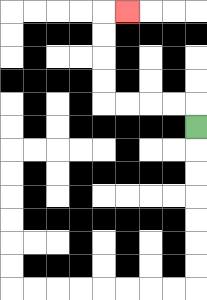{'start': '[8, 5]', 'end': '[5, 0]', 'path_directions': 'U,L,L,L,L,U,U,U,U,R', 'path_coordinates': '[[8, 5], [8, 4], [7, 4], [6, 4], [5, 4], [4, 4], [4, 3], [4, 2], [4, 1], [4, 0], [5, 0]]'}